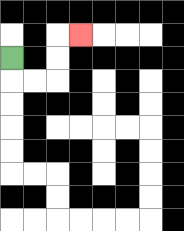{'start': '[0, 2]', 'end': '[3, 1]', 'path_directions': 'D,R,R,U,U,R', 'path_coordinates': '[[0, 2], [0, 3], [1, 3], [2, 3], [2, 2], [2, 1], [3, 1]]'}